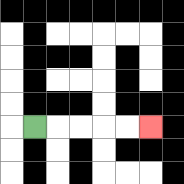{'start': '[1, 5]', 'end': '[6, 5]', 'path_directions': 'R,R,R,R,R', 'path_coordinates': '[[1, 5], [2, 5], [3, 5], [4, 5], [5, 5], [6, 5]]'}